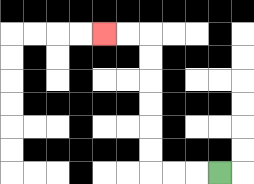{'start': '[9, 7]', 'end': '[4, 1]', 'path_directions': 'L,L,L,U,U,U,U,U,U,L,L', 'path_coordinates': '[[9, 7], [8, 7], [7, 7], [6, 7], [6, 6], [6, 5], [6, 4], [6, 3], [6, 2], [6, 1], [5, 1], [4, 1]]'}